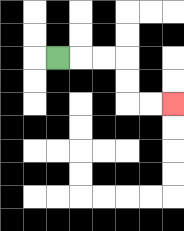{'start': '[2, 2]', 'end': '[7, 4]', 'path_directions': 'R,R,R,D,D,R,R', 'path_coordinates': '[[2, 2], [3, 2], [4, 2], [5, 2], [5, 3], [5, 4], [6, 4], [7, 4]]'}